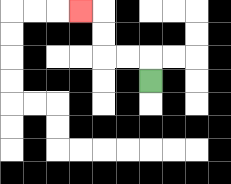{'start': '[6, 3]', 'end': '[3, 0]', 'path_directions': 'U,L,L,U,U,L', 'path_coordinates': '[[6, 3], [6, 2], [5, 2], [4, 2], [4, 1], [4, 0], [3, 0]]'}